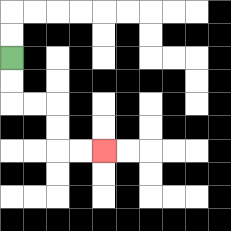{'start': '[0, 2]', 'end': '[4, 6]', 'path_directions': 'D,D,R,R,D,D,R,R', 'path_coordinates': '[[0, 2], [0, 3], [0, 4], [1, 4], [2, 4], [2, 5], [2, 6], [3, 6], [4, 6]]'}